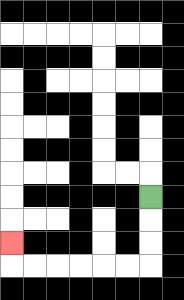{'start': '[6, 8]', 'end': '[0, 10]', 'path_directions': 'D,D,D,L,L,L,L,L,L,U', 'path_coordinates': '[[6, 8], [6, 9], [6, 10], [6, 11], [5, 11], [4, 11], [3, 11], [2, 11], [1, 11], [0, 11], [0, 10]]'}